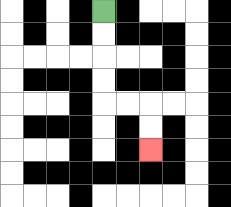{'start': '[4, 0]', 'end': '[6, 6]', 'path_directions': 'D,D,D,D,R,R,D,D', 'path_coordinates': '[[4, 0], [4, 1], [4, 2], [4, 3], [4, 4], [5, 4], [6, 4], [6, 5], [6, 6]]'}